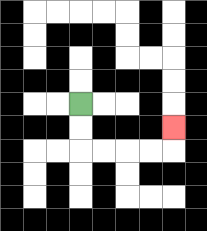{'start': '[3, 4]', 'end': '[7, 5]', 'path_directions': 'D,D,R,R,R,R,U', 'path_coordinates': '[[3, 4], [3, 5], [3, 6], [4, 6], [5, 6], [6, 6], [7, 6], [7, 5]]'}